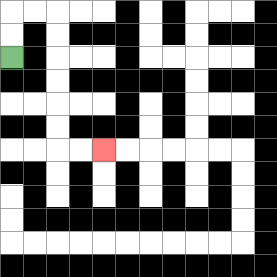{'start': '[0, 2]', 'end': '[4, 6]', 'path_directions': 'U,U,R,R,D,D,D,D,D,D,R,R', 'path_coordinates': '[[0, 2], [0, 1], [0, 0], [1, 0], [2, 0], [2, 1], [2, 2], [2, 3], [2, 4], [2, 5], [2, 6], [3, 6], [4, 6]]'}